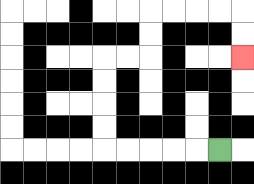{'start': '[9, 6]', 'end': '[10, 2]', 'path_directions': 'L,L,L,L,L,U,U,U,U,R,R,U,U,R,R,R,R,D,D', 'path_coordinates': '[[9, 6], [8, 6], [7, 6], [6, 6], [5, 6], [4, 6], [4, 5], [4, 4], [4, 3], [4, 2], [5, 2], [6, 2], [6, 1], [6, 0], [7, 0], [8, 0], [9, 0], [10, 0], [10, 1], [10, 2]]'}